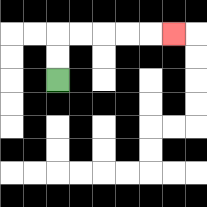{'start': '[2, 3]', 'end': '[7, 1]', 'path_directions': 'U,U,R,R,R,R,R', 'path_coordinates': '[[2, 3], [2, 2], [2, 1], [3, 1], [4, 1], [5, 1], [6, 1], [7, 1]]'}